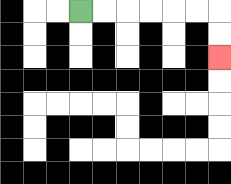{'start': '[3, 0]', 'end': '[9, 2]', 'path_directions': 'R,R,R,R,R,R,D,D', 'path_coordinates': '[[3, 0], [4, 0], [5, 0], [6, 0], [7, 0], [8, 0], [9, 0], [9, 1], [9, 2]]'}